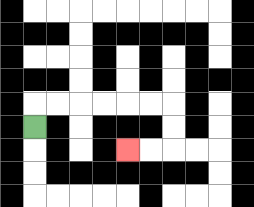{'start': '[1, 5]', 'end': '[5, 6]', 'path_directions': 'U,R,R,R,R,R,R,D,D,L,L', 'path_coordinates': '[[1, 5], [1, 4], [2, 4], [3, 4], [4, 4], [5, 4], [6, 4], [7, 4], [7, 5], [7, 6], [6, 6], [5, 6]]'}